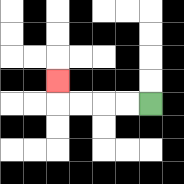{'start': '[6, 4]', 'end': '[2, 3]', 'path_directions': 'L,L,L,L,U', 'path_coordinates': '[[6, 4], [5, 4], [4, 4], [3, 4], [2, 4], [2, 3]]'}